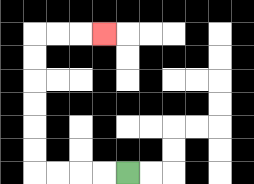{'start': '[5, 7]', 'end': '[4, 1]', 'path_directions': 'L,L,L,L,U,U,U,U,U,U,R,R,R', 'path_coordinates': '[[5, 7], [4, 7], [3, 7], [2, 7], [1, 7], [1, 6], [1, 5], [1, 4], [1, 3], [1, 2], [1, 1], [2, 1], [3, 1], [4, 1]]'}